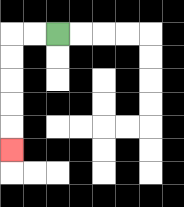{'start': '[2, 1]', 'end': '[0, 6]', 'path_directions': 'L,L,D,D,D,D,D', 'path_coordinates': '[[2, 1], [1, 1], [0, 1], [0, 2], [0, 3], [0, 4], [0, 5], [0, 6]]'}